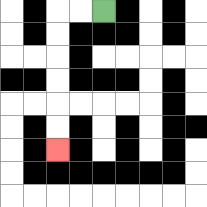{'start': '[4, 0]', 'end': '[2, 6]', 'path_directions': 'L,L,D,D,D,D,D,D', 'path_coordinates': '[[4, 0], [3, 0], [2, 0], [2, 1], [2, 2], [2, 3], [2, 4], [2, 5], [2, 6]]'}